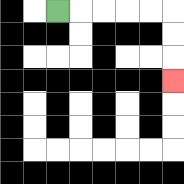{'start': '[2, 0]', 'end': '[7, 3]', 'path_directions': 'R,R,R,R,R,D,D,D', 'path_coordinates': '[[2, 0], [3, 0], [4, 0], [5, 0], [6, 0], [7, 0], [7, 1], [7, 2], [7, 3]]'}